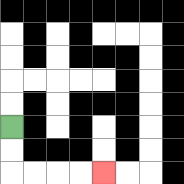{'start': '[0, 5]', 'end': '[4, 7]', 'path_directions': 'D,D,R,R,R,R', 'path_coordinates': '[[0, 5], [0, 6], [0, 7], [1, 7], [2, 7], [3, 7], [4, 7]]'}